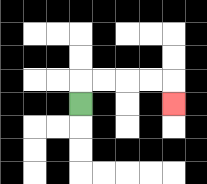{'start': '[3, 4]', 'end': '[7, 4]', 'path_directions': 'U,R,R,R,R,D', 'path_coordinates': '[[3, 4], [3, 3], [4, 3], [5, 3], [6, 3], [7, 3], [7, 4]]'}